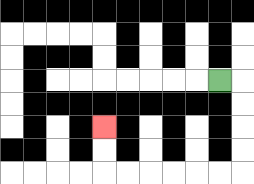{'start': '[9, 3]', 'end': '[4, 5]', 'path_directions': 'R,D,D,D,D,L,L,L,L,L,L,U,U', 'path_coordinates': '[[9, 3], [10, 3], [10, 4], [10, 5], [10, 6], [10, 7], [9, 7], [8, 7], [7, 7], [6, 7], [5, 7], [4, 7], [4, 6], [4, 5]]'}